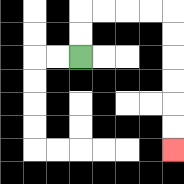{'start': '[3, 2]', 'end': '[7, 6]', 'path_directions': 'U,U,R,R,R,R,D,D,D,D,D,D', 'path_coordinates': '[[3, 2], [3, 1], [3, 0], [4, 0], [5, 0], [6, 0], [7, 0], [7, 1], [7, 2], [7, 3], [7, 4], [7, 5], [7, 6]]'}